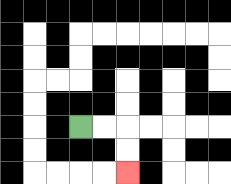{'start': '[3, 5]', 'end': '[5, 7]', 'path_directions': 'R,R,D,D', 'path_coordinates': '[[3, 5], [4, 5], [5, 5], [5, 6], [5, 7]]'}